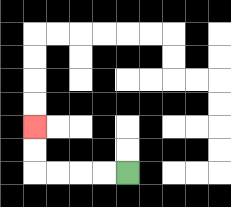{'start': '[5, 7]', 'end': '[1, 5]', 'path_directions': 'L,L,L,L,U,U', 'path_coordinates': '[[5, 7], [4, 7], [3, 7], [2, 7], [1, 7], [1, 6], [1, 5]]'}